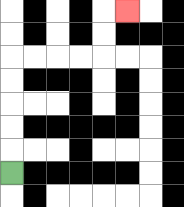{'start': '[0, 7]', 'end': '[5, 0]', 'path_directions': 'U,U,U,U,U,R,R,R,R,U,U,R', 'path_coordinates': '[[0, 7], [0, 6], [0, 5], [0, 4], [0, 3], [0, 2], [1, 2], [2, 2], [3, 2], [4, 2], [4, 1], [4, 0], [5, 0]]'}